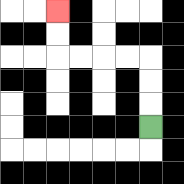{'start': '[6, 5]', 'end': '[2, 0]', 'path_directions': 'U,U,U,L,L,L,L,U,U', 'path_coordinates': '[[6, 5], [6, 4], [6, 3], [6, 2], [5, 2], [4, 2], [3, 2], [2, 2], [2, 1], [2, 0]]'}